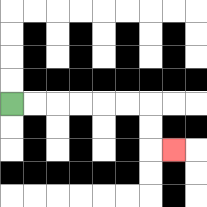{'start': '[0, 4]', 'end': '[7, 6]', 'path_directions': 'R,R,R,R,R,R,D,D,R', 'path_coordinates': '[[0, 4], [1, 4], [2, 4], [3, 4], [4, 4], [5, 4], [6, 4], [6, 5], [6, 6], [7, 6]]'}